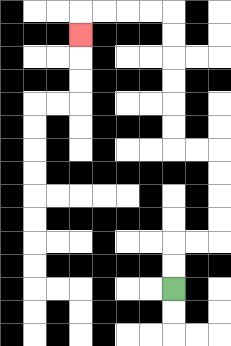{'start': '[7, 12]', 'end': '[3, 1]', 'path_directions': 'U,U,R,R,U,U,U,U,L,L,U,U,U,U,U,U,L,L,L,L,D', 'path_coordinates': '[[7, 12], [7, 11], [7, 10], [8, 10], [9, 10], [9, 9], [9, 8], [9, 7], [9, 6], [8, 6], [7, 6], [7, 5], [7, 4], [7, 3], [7, 2], [7, 1], [7, 0], [6, 0], [5, 0], [4, 0], [3, 0], [3, 1]]'}